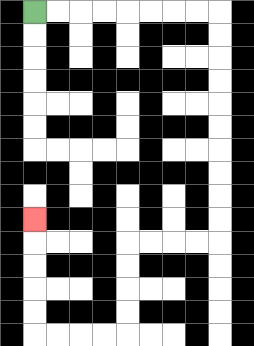{'start': '[1, 0]', 'end': '[1, 9]', 'path_directions': 'R,R,R,R,R,R,R,R,D,D,D,D,D,D,D,D,D,D,L,L,L,L,D,D,D,D,L,L,L,L,U,U,U,U,U', 'path_coordinates': '[[1, 0], [2, 0], [3, 0], [4, 0], [5, 0], [6, 0], [7, 0], [8, 0], [9, 0], [9, 1], [9, 2], [9, 3], [9, 4], [9, 5], [9, 6], [9, 7], [9, 8], [9, 9], [9, 10], [8, 10], [7, 10], [6, 10], [5, 10], [5, 11], [5, 12], [5, 13], [5, 14], [4, 14], [3, 14], [2, 14], [1, 14], [1, 13], [1, 12], [1, 11], [1, 10], [1, 9]]'}